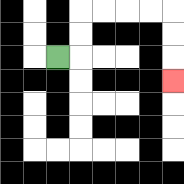{'start': '[2, 2]', 'end': '[7, 3]', 'path_directions': 'R,U,U,R,R,R,R,D,D,D', 'path_coordinates': '[[2, 2], [3, 2], [3, 1], [3, 0], [4, 0], [5, 0], [6, 0], [7, 0], [7, 1], [7, 2], [7, 3]]'}